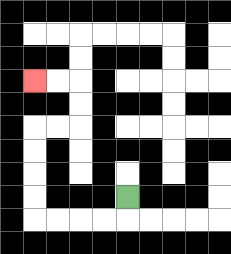{'start': '[5, 8]', 'end': '[1, 3]', 'path_directions': 'D,L,L,L,L,U,U,U,U,R,R,U,U,L,L', 'path_coordinates': '[[5, 8], [5, 9], [4, 9], [3, 9], [2, 9], [1, 9], [1, 8], [1, 7], [1, 6], [1, 5], [2, 5], [3, 5], [3, 4], [3, 3], [2, 3], [1, 3]]'}